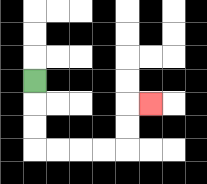{'start': '[1, 3]', 'end': '[6, 4]', 'path_directions': 'D,D,D,R,R,R,R,U,U,R', 'path_coordinates': '[[1, 3], [1, 4], [1, 5], [1, 6], [2, 6], [3, 6], [4, 6], [5, 6], [5, 5], [5, 4], [6, 4]]'}